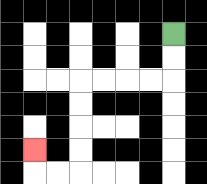{'start': '[7, 1]', 'end': '[1, 6]', 'path_directions': 'D,D,L,L,L,L,D,D,D,D,L,L,U', 'path_coordinates': '[[7, 1], [7, 2], [7, 3], [6, 3], [5, 3], [4, 3], [3, 3], [3, 4], [3, 5], [3, 6], [3, 7], [2, 7], [1, 7], [1, 6]]'}